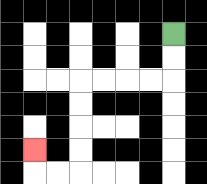{'start': '[7, 1]', 'end': '[1, 6]', 'path_directions': 'D,D,L,L,L,L,D,D,D,D,L,L,U', 'path_coordinates': '[[7, 1], [7, 2], [7, 3], [6, 3], [5, 3], [4, 3], [3, 3], [3, 4], [3, 5], [3, 6], [3, 7], [2, 7], [1, 7], [1, 6]]'}